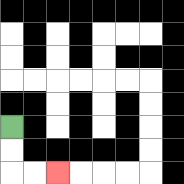{'start': '[0, 5]', 'end': '[2, 7]', 'path_directions': 'D,D,R,R', 'path_coordinates': '[[0, 5], [0, 6], [0, 7], [1, 7], [2, 7]]'}